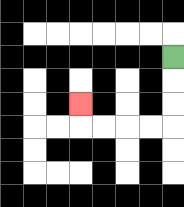{'start': '[7, 2]', 'end': '[3, 4]', 'path_directions': 'D,D,D,L,L,L,L,U', 'path_coordinates': '[[7, 2], [7, 3], [7, 4], [7, 5], [6, 5], [5, 5], [4, 5], [3, 5], [3, 4]]'}